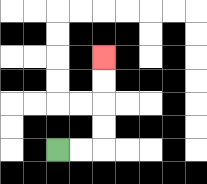{'start': '[2, 6]', 'end': '[4, 2]', 'path_directions': 'R,R,U,U,U,U', 'path_coordinates': '[[2, 6], [3, 6], [4, 6], [4, 5], [4, 4], [4, 3], [4, 2]]'}